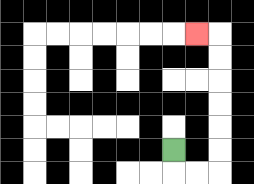{'start': '[7, 6]', 'end': '[8, 1]', 'path_directions': 'D,R,R,U,U,U,U,U,U,L', 'path_coordinates': '[[7, 6], [7, 7], [8, 7], [9, 7], [9, 6], [9, 5], [9, 4], [9, 3], [9, 2], [9, 1], [8, 1]]'}